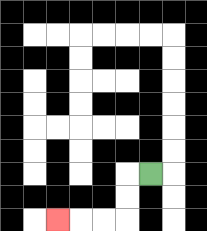{'start': '[6, 7]', 'end': '[2, 9]', 'path_directions': 'L,D,D,L,L,L', 'path_coordinates': '[[6, 7], [5, 7], [5, 8], [5, 9], [4, 9], [3, 9], [2, 9]]'}